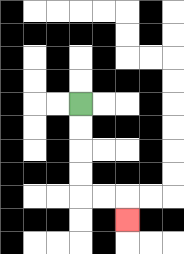{'start': '[3, 4]', 'end': '[5, 9]', 'path_directions': 'D,D,D,D,R,R,D', 'path_coordinates': '[[3, 4], [3, 5], [3, 6], [3, 7], [3, 8], [4, 8], [5, 8], [5, 9]]'}